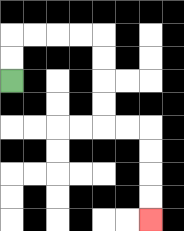{'start': '[0, 3]', 'end': '[6, 9]', 'path_directions': 'U,U,R,R,R,R,D,D,D,D,R,R,D,D,D,D', 'path_coordinates': '[[0, 3], [0, 2], [0, 1], [1, 1], [2, 1], [3, 1], [4, 1], [4, 2], [4, 3], [4, 4], [4, 5], [5, 5], [6, 5], [6, 6], [6, 7], [6, 8], [6, 9]]'}